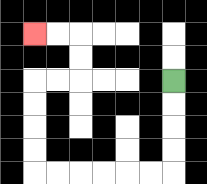{'start': '[7, 3]', 'end': '[1, 1]', 'path_directions': 'D,D,D,D,L,L,L,L,L,L,U,U,U,U,R,R,U,U,L,L', 'path_coordinates': '[[7, 3], [7, 4], [7, 5], [7, 6], [7, 7], [6, 7], [5, 7], [4, 7], [3, 7], [2, 7], [1, 7], [1, 6], [1, 5], [1, 4], [1, 3], [2, 3], [3, 3], [3, 2], [3, 1], [2, 1], [1, 1]]'}